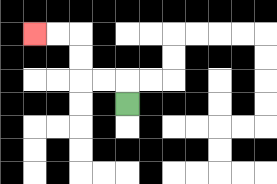{'start': '[5, 4]', 'end': '[1, 1]', 'path_directions': 'U,L,L,U,U,L,L', 'path_coordinates': '[[5, 4], [5, 3], [4, 3], [3, 3], [3, 2], [3, 1], [2, 1], [1, 1]]'}